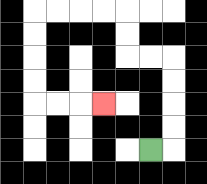{'start': '[6, 6]', 'end': '[4, 4]', 'path_directions': 'R,U,U,U,U,L,L,U,U,L,L,L,L,D,D,D,D,R,R,R', 'path_coordinates': '[[6, 6], [7, 6], [7, 5], [7, 4], [7, 3], [7, 2], [6, 2], [5, 2], [5, 1], [5, 0], [4, 0], [3, 0], [2, 0], [1, 0], [1, 1], [1, 2], [1, 3], [1, 4], [2, 4], [3, 4], [4, 4]]'}